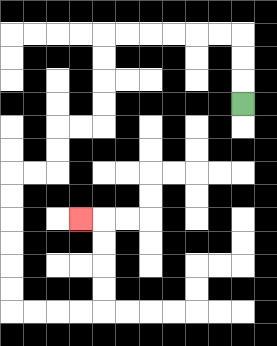{'start': '[10, 4]', 'end': '[3, 9]', 'path_directions': 'U,U,U,L,L,L,L,L,L,D,D,D,D,L,L,D,D,L,L,D,D,D,D,D,D,R,R,R,R,U,U,U,U,L', 'path_coordinates': '[[10, 4], [10, 3], [10, 2], [10, 1], [9, 1], [8, 1], [7, 1], [6, 1], [5, 1], [4, 1], [4, 2], [4, 3], [4, 4], [4, 5], [3, 5], [2, 5], [2, 6], [2, 7], [1, 7], [0, 7], [0, 8], [0, 9], [0, 10], [0, 11], [0, 12], [0, 13], [1, 13], [2, 13], [3, 13], [4, 13], [4, 12], [4, 11], [4, 10], [4, 9], [3, 9]]'}